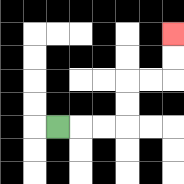{'start': '[2, 5]', 'end': '[7, 1]', 'path_directions': 'R,R,R,U,U,R,R,U,U', 'path_coordinates': '[[2, 5], [3, 5], [4, 5], [5, 5], [5, 4], [5, 3], [6, 3], [7, 3], [7, 2], [7, 1]]'}